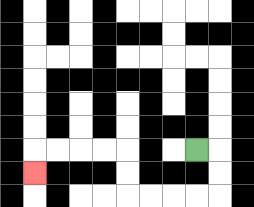{'start': '[8, 6]', 'end': '[1, 7]', 'path_directions': 'R,D,D,L,L,L,L,U,U,L,L,L,L,D', 'path_coordinates': '[[8, 6], [9, 6], [9, 7], [9, 8], [8, 8], [7, 8], [6, 8], [5, 8], [5, 7], [5, 6], [4, 6], [3, 6], [2, 6], [1, 6], [1, 7]]'}